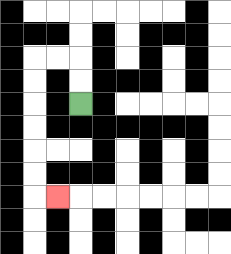{'start': '[3, 4]', 'end': '[2, 8]', 'path_directions': 'U,U,L,L,D,D,D,D,D,D,R', 'path_coordinates': '[[3, 4], [3, 3], [3, 2], [2, 2], [1, 2], [1, 3], [1, 4], [1, 5], [1, 6], [1, 7], [1, 8], [2, 8]]'}